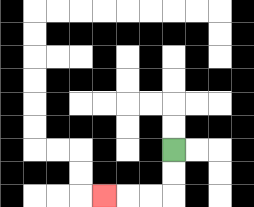{'start': '[7, 6]', 'end': '[4, 8]', 'path_directions': 'D,D,L,L,L', 'path_coordinates': '[[7, 6], [7, 7], [7, 8], [6, 8], [5, 8], [4, 8]]'}